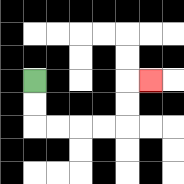{'start': '[1, 3]', 'end': '[6, 3]', 'path_directions': 'D,D,R,R,R,R,U,U,R', 'path_coordinates': '[[1, 3], [1, 4], [1, 5], [2, 5], [3, 5], [4, 5], [5, 5], [5, 4], [5, 3], [6, 3]]'}